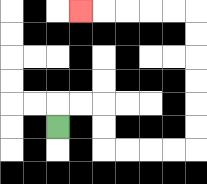{'start': '[2, 5]', 'end': '[3, 0]', 'path_directions': 'U,R,R,D,D,R,R,R,R,U,U,U,U,U,U,L,L,L,L,L', 'path_coordinates': '[[2, 5], [2, 4], [3, 4], [4, 4], [4, 5], [4, 6], [5, 6], [6, 6], [7, 6], [8, 6], [8, 5], [8, 4], [8, 3], [8, 2], [8, 1], [8, 0], [7, 0], [6, 0], [5, 0], [4, 0], [3, 0]]'}